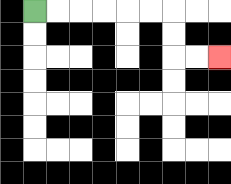{'start': '[1, 0]', 'end': '[9, 2]', 'path_directions': 'R,R,R,R,R,R,D,D,R,R', 'path_coordinates': '[[1, 0], [2, 0], [3, 0], [4, 0], [5, 0], [6, 0], [7, 0], [7, 1], [7, 2], [8, 2], [9, 2]]'}